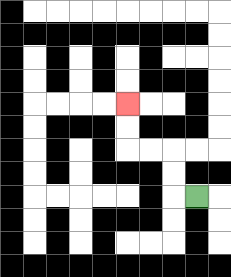{'start': '[8, 8]', 'end': '[5, 4]', 'path_directions': 'L,U,U,L,L,U,U', 'path_coordinates': '[[8, 8], [7, 8], [7, 7], [7, 6], [6, 6], [5, 6], [5, 5], [5, 4]]'}